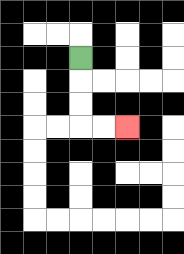{'start': '[3, 2]', 'end': '[5, 5]', 'path_directions': 'D,D,D,R,R', 'path_coordinates': '[[3, 2], [3, 3], [3, 4], [3, 5], [4, 5], [5, 5]]'}